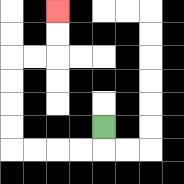{'start': '[4, 5]', 'end': '[2, 0]', 'path_directions': 'D,L,L,L,L,U,U,U,U,R,R,U,U', 'path_coordinates': '[[4, 5], [4, 6], [3, 6], [2, 6], [1, 6], [0, 6], [0, 5], [0, 4], [0, 3], [0, 2], [1, 2], [2, 2], [2, 1], [2, 0]]'}